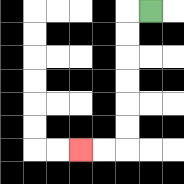{'start': '[6, 0]', 'end': '[3, 6]', 'path_directions': 'L,D,D,D,D,D,D,L,L', 'path_coordinates': '[[6, 0], [5, 0], [5, 1], [5, 2], [5, 3], [5, 4], [5, 5], [5, 6], [4, 6], [3, 6]]'}